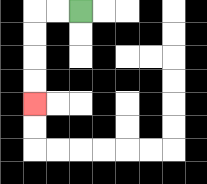{'start': '[3, 0]', 'end': '[1, 4]', 'path_directions': 'L,L,D,D,D,D', 'path_coordinates': '[[3, 0], [2, 0], [1, 0], [1, 1], [1, 2], [1, 3], [1, 4]]'}